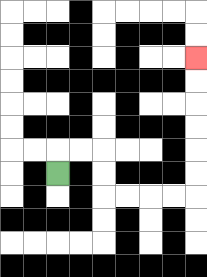{'start': '[2, 7]', 'end': '[8, 2]', 'path_directions': 'U,R,R,D,D,R,R,R,R,U,U,U,U,U,U', 'path_coordinates': '[[2, 7], [2, 6], [3, 6], [4, 6], [4, 7], [4, 8], [5, 8], [6, 8], [7, 8], [8, 8], [8, 7], [8, 6], [8, 5], [8, 4], [8, 3], [8, 2]]'}